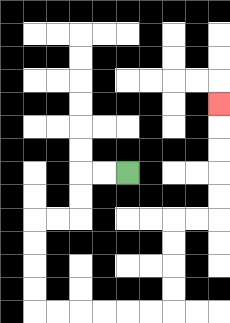{'start': '[5, 7]', 'end': '[9, 4]', 'path_directions': 'L,L,D,D,L,L,D,D,D,D,R,R,R,R,R,R,U,U,U,U,R,R,U,U,U,U,U', 'path_coordinates': '[[5, 7], [4, 7], [3, 7], [3, 8], [3, 9], [2, 9], [1, 9], [1, 10], [1, 11], [1, 12], [1, 13], [2, 13], [3, 13], [4, 13], [5, 13], [6, 13], [7, 13], [7, 12], [7, 11], [7, 10], [7, 9], [8, 9], [9, 9], [9, 8], [9, 7], [9, 6], [9, 5], [9, 4]]'}